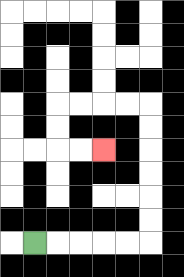{'start': '[1, 10]', 'end': '[4, 6]', 'path_directions': 'R,R,R,R,R,U,U,U,U,U,U,L,L,L,L,D,D,R,R', 'path_coordinates': '[[1, 10], [2, 10], [3, 10], [4, 10], [5, 10], [6, 10], [6, 9], [6, 8], [6, 7], [6, 6], [6, 5], [6, 4], [5, 4], [4, 4], [3, 4], [2, 4], [2, 5], [2, 6], [3, 6], [4, 6]]'}